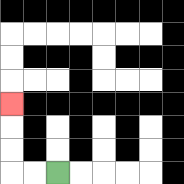{'start': '[2, 7]', 'end': '[0, 4]', 'path_directions': 'L,L,U,U,U', 'path_coordinates': '[[2, 7], [1, 7], [0, 7], [0, 6], [0, 5], [0, 4]]'}